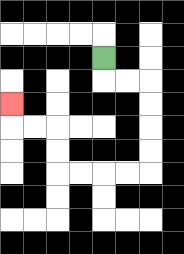{'start': '[4, 2]', 'end': '[0, 4]', 'path_directions': 'D,R,R,D,D,D,D,L,L,L,L,U,U,L,L,U', 'path_coordinates': '[[4, 2], [4, 3], [5, 3], [6, 3], [6, 4], [6, 5], [6, 6], [6, 7], [5, 7], [4, 7], [3, 7], [2, 7], [2, 6], [2, 5], [1, 5], [0, 5], [0, 4]]'}